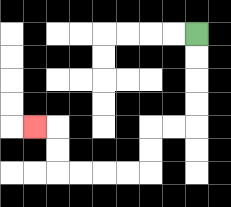{'start': '[8, 1]', 'end': '[1, 5]', 'path_directions': 'D,D,D,D,L,L,D,D,L,L,L,L,U,U,L', 'path_coordinates': '[[8, 1], [8, 2], [8, 3], [8, 4], [8, 5], [7, 5], [6, 5], [6, 6], [6, 7], [5, 7], [4, 7], [3, 7], [2, 7], [2, 6], [2, 5], [1, 5]]'}